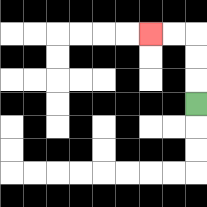{'start': '[8, 4]', 'end': '[6, 1]', 'path_directions': 'U,U,U,L,L', 'path_coordinates': '[[8, 4], [8, 3], [8, 2], [8, 1], [7, 1], [6, 1]]'}